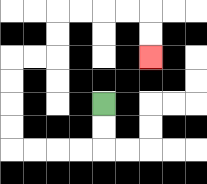{'start': '[4, 4]', 'end': '[6, 2]', 'path_directions': 'D,D,L,L,L,L,U,U,U,U,R,R,U,U,R,R,R,R,D,D', 'path_coordinates': '[[4, 4], [4, 5], [4, 6], [3, 6], [2, 6], [1, 6], [0, 6], [0, 5], [0, 4], [0, 3], [0, 2], [1, 2], [2, 2], [2, 1], [2, 0], [3, 0], [4, 0], [5, 0], [6, 0], [6, 1], [6, 2]]'}